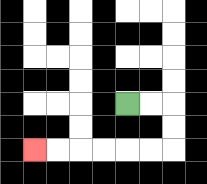{'start': '[5, 4]', 'end': '[1, 6]', 'path_directions': 'R,R,D,D,L,L,L,L,L,L', 'path_coordinates': '[[5, 4], [6, 4], [7, 4], [7, 5], [7, 6], [6, 6], [5, 6], [4, 6], [3, 6], [2, 6], [1, 6]]'}